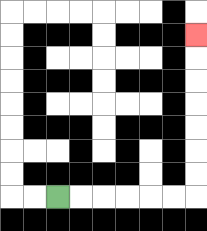{'start': '[2, 8]', 'end': '[8, 1]', 'path_directions': 'R,R,R,R,R,R,U,U,U,U,U,U,U', 'path_coordinates': '[[2, 8], [3, 8], [4, 8], [5, 8], [6, 8], [7, 8], [8, 8], [8, 7], [8, 6], [8, 5], [8, 4], [8, 3], [8, 2], [8, 1]]'}